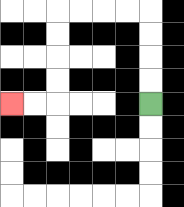{'start': '[6, 4]', 'end': '[0, 4]', 'path_directions': 'U,U,U,U,L,L,L,L,D,D,D,D,L,L', 'path_coordinates': '[[6, 4], [6, 3], [6, 2], [6, 1], [6, 0], [5, 0], [4, 0], [3, 0], [2, 0], [2, 1], [2, 2], [2, 3], [2, 4], [1, 4], [0, 4]]'}